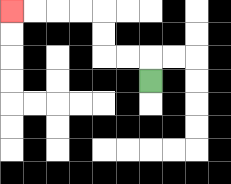{'start': '[6, 3]', 'end': '[0, 0]', 'path_directions': 'U,L,L,U,U,L,L,L,L', 'path_coordinates': '[[6, 3], [6, 2], [5, 2], [4, 2], [4, 1], [4, 0], [3, 0], [2, 0], [1, 0], [0, 0]]'}